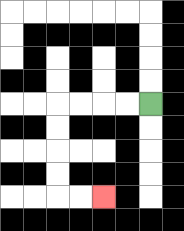{'start': '[6, 4]', 'end': '[4, 8]', 'path_directions': 'L,L,L,L,D,D,D,D,R,R', 'path_coordinates': '[[6, 4], [5, 4], [4, 4], [3, 4], [2, 4], [2, 5], [2, 6], [2, 7], [2, 8], [3, 8], [4, 8]]'}